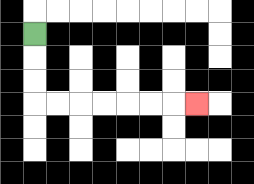{'start': '[1, 1]', 'end': '[8, 4]', 'path_directions': 'D,D,D,R,R,R,R,R,R,R', 'path_coordinates': '[[1, 1], [1, 2], [1, 3], [1, 4], [2, 4], [3, 4], [4, 4], [5, 4], [6, 4], [7, 4], [8, 4]]'}